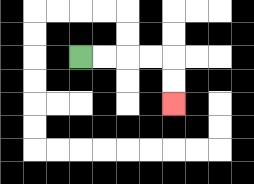{'start': '[3, 2]', 'end': '[7, 4]', 'path_directions': 'R,R,R,R,D,D', 'path_coordinates': '[[3, 2], [4, 2], [5, 2], [6, 2], [7, 2], [7, 3], [7, 4]]'}